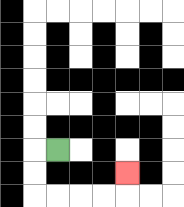{'start': '[2, 6]', 'end': '[5, 7]', 'path_directions': 'L,D,D,R,R,R,R,U', 'path_coordinates': '[[2, 6], [1, 6], [1, 7], [1, 8], [2, 8], [3, 8], [4, 8], [5, 8], [5, 7]]'}